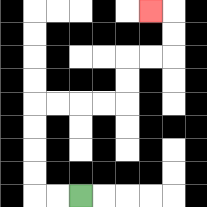{'start': '[3, 8]', 'end': '[6, 0]', 'path_directions': 'L,L,U,U,U,U,R,R,R,R,U,U,R,R,U,U,L', 'path_coordinates': '[[3, 8], [2, 8], [1, 8], [1, 7], [1, 6], [1, 5], [1, 4], [2, 4], [3, 4], [4, 4], [5, 4], [5, 3], [5, 2], [6, 2], [7, 2], [7, 1], [7, 0], [6, 0]]'}